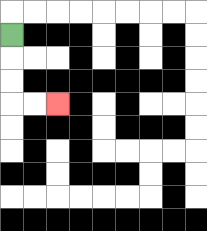{'start': '[0, 1]', 'end': '[2, 4]', 'path_directions': 'D,D,D,R,R', 'path_coordinates': '[[0, 1], [0, 2], [0, 3], [0, 4], [1, 4], [2, 4]]'}